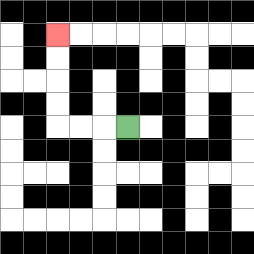{'start': '[5, 5]', 'end': '[2, 1]', 'path_directions': 'L,L,L,U,U,U,U', 'path_coordinates': '[[5, 5], [4, 5], [3, 5], [2, 5], [2, 4], [2, 3], [2, 2], [2, 1]]'}